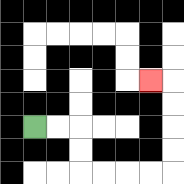{'start': '[1, 5]', 'end': '[6, 3]', 'path_directions': 'R,R,D,D,R,R,R,R,U,U,U,U,L', 'path_coordinates': '[[1, 5], [2, 5], [3, 5], [3, 6], [3, 7], [4, 7], [5, 7], [6, 7], [7, 7], [7, 6], [7, 5], [7, 4], [7, 3], [6, 3]]'}